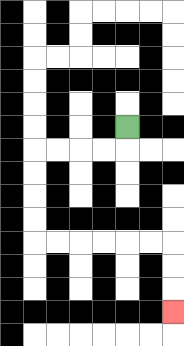{'start': '[5, 5]', 'end': '[7, 13]', 'path_directions': 'D,L,L,L,L,D,D,D,D,R,R,R,R,R,R,D,D,D', 'path_coordinates': '[[5, 5], [5, 6], [4, 6], [3, 6], [2, 6], [1, 6], [1, 7], [1, 8], [1, 9], [1, 10], [2, 10], [3, 10], [4, 10], [5, 10], [6, 10], [7, 10], [7, 11], [7, 12], [7, 13]]'}